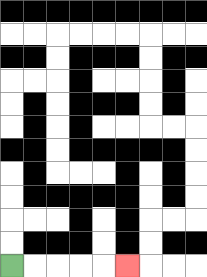{'start': '[0, 11]', 'end': '[5, 11]', 'path_directions': 'R,R,R,R,R', 'path_coordinates': '[[0, 11], [1, 11], [2, 11], [3, 11], [4, 11], [5, 11]]'}